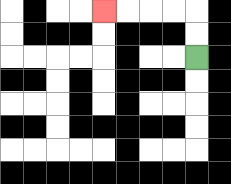{'start': '[8, 2]', 'end': '[4, 0]', 'path_directions': 'U,U,L,L,L,L', 'path_coordinates': '[[8, 2], [8, 1], [8, 0], [7, 0], [6, 0], [5, 0], [4, 0]]'}